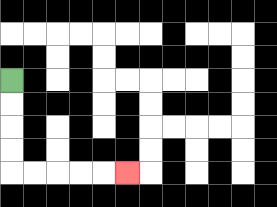{'start': '[0, 3]', 'end': '[5, 7]', 'path_directions': 'D,D,D,D,R,R,R,R,R', 'path_coordinates': '[[0, 3], [0, 4], [0, 5], [0, 6], [0, 7], [1, 7], [2, 7], [3, 7], [4, 7], [5, 7]]'}